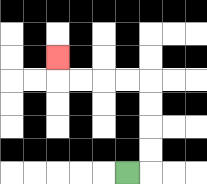{'start': '[5, 7]', 'end': '[2, 2]', 'path_directions': 'R,U,U,U,U,L,L,L,L,U', 'path_coordinates': '[[5, 7], [6, 7], [6, 6], [6, 5], [6, 4], [6, 3], [5, 3], [4, 3], [3, 3], [2, 3], [2, 2]]'}